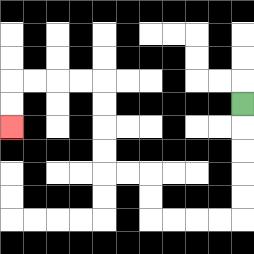{'start': '[10, 4]', 'end': '[0, 5]', 'path_directions': 'D,D,D,D,D,L,L,L,L,U,U,L,L,U,U,U,U,L,L,L,L,D,D', 'path_coordinates': '[[10, 4], [10, 5], [10, 6], [10, 7], [10, 8], [10, 9], [9, 9], [8, 9], [7, 9], [6, 9], [6, 8], [6, 7], [5, 7], [4, 7], [4, 6], [4, 5], [4, 4], [4, 3], [3, 3], [2, 3], [1, 3], [0, 3], [0, 4], [0, 5]]'}